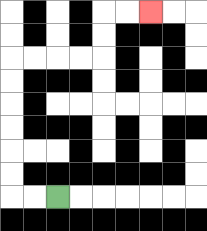{'start': '[2, 8]', 'end': '[6, 0]', 'path_directions': 'L,L,U,U,U,U,U,U,R,R,R,R,U,U,R,R', 'path_coordinates': '[[2, 8], [1, 8], [0, 8], [0, 7], [0, 6], [0, 5], [0, 4], [0, 3], [0, 2], [1, 2], [2, 2], [3, 2], [4, 2], [4, 1], [4, 0], [5, 0], [6, 0]]'}